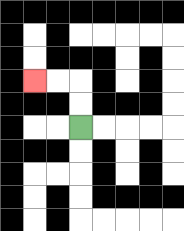{'start': '[3, 5]', 'end': '[1, 3]', 'path_directions': 'U,U,L,L', 'path_coordinates': '[[3, 5], [3, 4], [3, 3], [2, 3], [1, 3]]'}